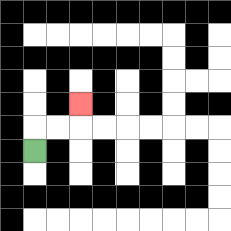{'start': '[1, 6]', 'end': '[3, 4]', 'path_directions': 'U,R,R,U', 'path_coordinates': '[[1, 6], [1, 5], [2, 5], [3, 5], [3, 4]]'}